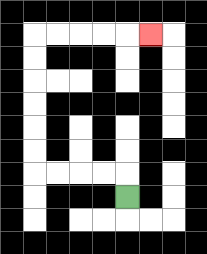{'start': '[5, 8]', 'end': '[6, 1]', 'path_directions': 'U,L,L,L,L,U,U,U,U,U,U,R,R,R,R,R', 'path_coordinates': '[[5, 8], [5, 7], [4, 7], [3, 7], [2, 7], [1, 7], [1, 6], [1, 5], [1, 4], [1, 3], [1, 2], [1, 1], [2, 1], [3, 1], [4, 1], [5, 1], [6, 1]]'}